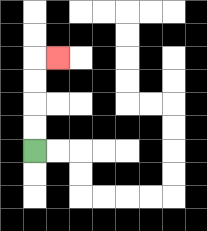{'start': '[1, 6]', 'end': '[2, 2]', 'path_directions': 'U,U,U,U,R', 'path_coordinates': '[[1, 6], [1, 5], [1, 4], [1, 3], [1, 2], [2, 2]]'}